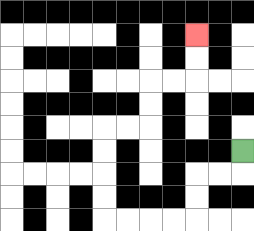{'start': '[10, 6]', 'end': '[8, 1]', 'path_directions': 'D,L,L,D,D,L,L,L,L,U,U,U,U,R,R,U,U,R,R,U,U', 'path_coordinates': '[[10, 6], [10, 7], [9, 7], [8, 7], [8, 8], [8, 9], [7, 9], [6, 9], [5, 9], [4, 9], [4, 8], [4, 7], [4, 6], [4, 5], [5, 5], [6, 5], [6, 4], [6, 3], [7, 3], [8, 3], [8, 2], [8, 1]]'}